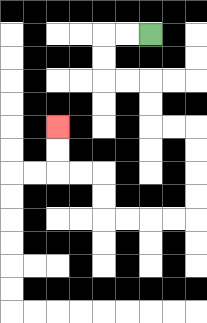{'start': '[6, 1]', 'end': '[2, 5]', 'path_directions': 'L,L,D,D,R,R,D,D,R,R,D,D,D,D,L,L,L,L,U,U,L,L,U,U', 'path_coordinates': '[[6, 1], [5, 1], [4, 1], [4, 2], [4, 3], [5, 3], [6, 3], [6, 4], [6, 5], [7, 5], [8, 5], [8, 6], [8, 7], [8, 8], [8, 9], [7, 9], [6, 9], [5, 9], [4, 9], [4, 8], [4, 7], [3, 7], [2, 7], [2, 6], [2, 5]]'}